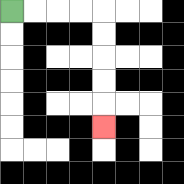{'start': '[0, 0]', 'end': '[4, 5]', 'path_directions': 'R,R,R,R,D,D,D,D,D', 'path_coordinates': '[[0, 0], [1, 0], [2, 0], [3, 0], [4, 0], [4, 1], [4, 2], [4, 3], [4, 4], [4, 5]]'}